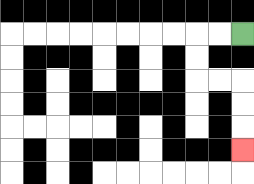{'start': '[10, 1]', 'end': '[10, 6]', 'path_directions': 'L,L,D,D,R,R,D,D,D', 'path_coordinates': '[[10, 1], [9, 1], [8, 1], [8, 2], [8, 3], [9, 3], [10, 3], [10, 4], [10, 5], [10, 6]]'}